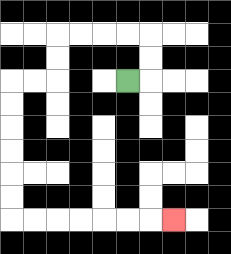{'start': '[5, 3]', 'end': '[7, 9]', 'path_directions': 'R,U,U,L,L,L,L,D,D,L,L,D,D,D,D,D,D,R,R,R,R,R,R,R', 'path_coordinates': '[[5, 3], [6, 3], [6, 2], [6, 1], [5, 1], [4, 1], [3, 1], [2, 1], [2, 2], [2, 3], [1, 3], [0, 3], [0, 4], [0, 5], [0, 6], [0, 7], [0, 8], [0, 9], [1, 9], [2, 9], [3, 9], [4, 9], [5, 9], [6, 9], [7, 9]]'}